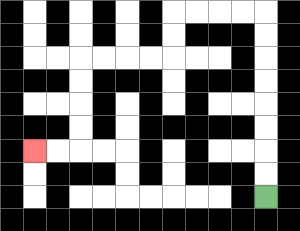{'start': '[11, 8]', 'end': '[1, 6]', 'path_directions': 'U,U,U,U,U,U,U,U,L,L,L,L,D,D,L,L,L,L,D,D,D,D,L,L', 'path_coordinates': '[[11, 8], [11, 7], [11, 6], [11, 5], [11, 4], [11, 3], [11, 2], [11, 1], [11, 0], [10, 0], [9, 0], [8, 0], [7, 0], [7, 1], [7, 2], [6, 2], [5, 2], [4, 2], [3, 2], [3, 3], [3, 4], [3, 5], [3, 6], [2, 6], [1, 6]]'}